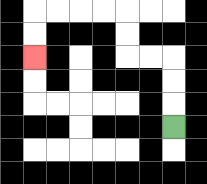{'start': '[7, 5]', 'end': '[1, 2]', 'path_directions': 'U,U,U,L,L,U,U,L,L,L,L,D,D', 'path_coordinates': '[[7, 5], [7, 4], [7, 3], [7, 2], [6, 2], [5, 2], [5, 1], [5, 0], [4, 0], [3, 0], [2, 0], [1, 0], [1, 1], [1, 2]]'}